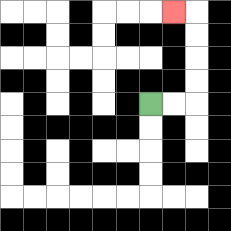{'start': '[6, 4]', 'end': '[7, 0]', 'path_directions': 'R,R,U,U,U,U,L', 'path_coordinates': '[[6, 4], [7, 4], [8, 4], [8, 3], [8, 2], [8, 1], [8, 0], [7, 0]]'}